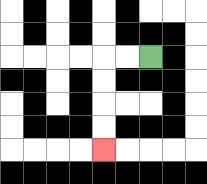{'start': '[6, 2]', 'end': '[4, 6]', 'path_directions': 'L,L,D,D,D,D', 'path_coordinates': '[[6, 2], [5, 2], [4, 2], [4, 3], [4, 4], [4, 5], [4, 6]]'}